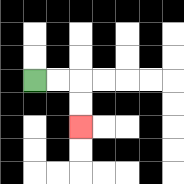{'start': '[1, 3]', 'end': '[3, 5]', 'path_directions': 'R,R,D,D', 'path_coordinates': '[[1, 3], [2, 3], [3, 3], [3, 4], [3, 5]]'}